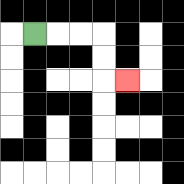{'start': '[1, 1]', 'end': '[5, 3]', 'path_directions': 'R,R,R,D,D,R', 'path_coordinates': '[[1, 1], [2, 1], [3, 1], [4, 1], [4, 2], [4, 3], [5, 3]]'}